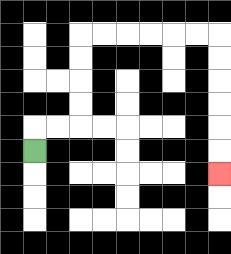{'start': '[1, 6]', 'end': '[9, 7]', 'path_directions': 'U,R,R,U,U,U,U,R,R,R,R,R,R,D,D,D,D,D,D', 'path_coordinates': '[[1, 6], [1, 5], [2, 5], [3, 5], [3, 4], [3, 3], [3, 2], [3, 1], [4, 1], [5, 1], [6, 1], [7, 1], [8, 1], [9, 1], [9, 2], [9, 3], [9, 4], [9, 5], [9, 6], [9, 7]]'}